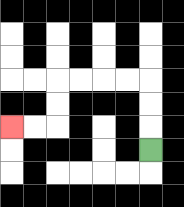{'start': '[6, 6]', 'end': '[0, 5]', 'path_directions': 'U,U,U,L,L,L,L,D,D,L,L', 'path_coordinates': '[[6, 6], [6, 5], [6, 4], [6, 3], [5, 3], [4, 3], [3, 3], [2, 3], [2, 4], [2, 5], [1, 5], [0, 5]]'}